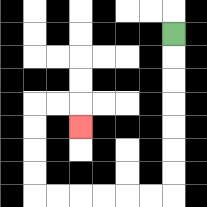{'start': '[7, 1]', 'end': '[3, 5]', 'path_directions': 'D,D,D,D,D,D,D,L,L,L,L,L,L,U,U,U,U,R,R,D', 'path_coordinates': '[[7, 1], [7, 2], [7, 3], [7, 4], [7, 5], [7, 6], [7, 7], [7, 8], [6, 8], [5, 8], [4, 8], [3, 8], [2, 8], [1, 8], [1, 7], [1, 6], [1, 5], [1, 4], [2, 4], [3, 4], [3, 5]]'}